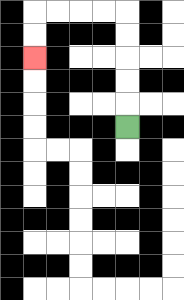{'start': '[5, 5]', 'end': '[1, 2]', 'path_directions': 'U,U,U,U,U,L,L,L,L,D,D', 'path_coordinates': '[[5, 5], [5, 4], [5, 3], [5, 2], [5, 1], [5, 0], [4, 0], [3, 0], [2, 0], [1, 0], [1, 1], [1, 2]]'}